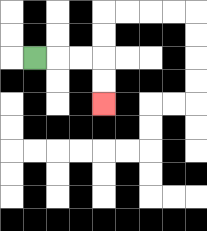{'start': '[1, 2]', 'end': '[4, 4]', 'path_directions': 'R,R,R,D,D', 'path_coordinates': '[[1, 2], [2, 2], [3, 2], [4, 2], [4, 3], [4, 4]]'}